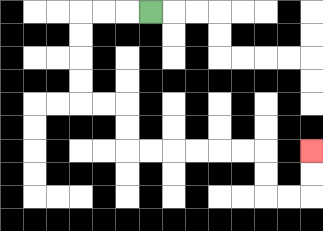{'start': '[6, 0]', 'end': '[13, 6]', 'path_directions': 'L,L,L,D,D,D,D,R,R,D,D,R,R,R,R,R,R,D,D,R,R,U,U', 'path_coordinates': '[[6, 0], [5, 0], [4, 0], [3, 0], [3, 1], [3, 2], [3, 3], [3, 4], [4, 4], [5, 4], [5, 5], [5, 6], [6, 6], [7, 6], [8, 6], [9, 6], [10, 6], [11, 6], [11, 7], [11, 8], [12, 8], [13, 8], [13, 7], [13, 6]]'}